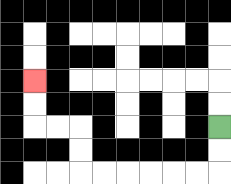{'start': '[9, 5]', 'end': '[1, 3]', 'path_directions': 'D,D,L,L,L,L,L,L,U,U,L,L,U,U', 'path_coordinates': '[[9, 5], [9, 6], [9, 7], [8, 7], [7, 7], [6, 7], [5, 7], [4, 7], [3, 7], [3, 6], [3, 5], [2, 5], [1, 5], [1, 4], [1, 3]]'}